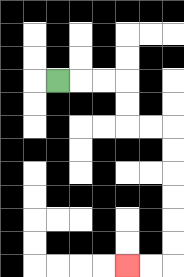{'start': '[2, 3]', 'end': '[5, 11]', 'path_directions': 'R,R,R,D,D,R,R,D,D,D,D,D,D,L,L', 'path_coordinates': '[[2, 3], [3, 3], [4, 3], [5, 3], [5, 4], [5, 5], [6, 5], [7, 5], [7, 6], [7, 7], [7, 8], [7, 9], [7, 10], [7, 11], [6, 11], [5, 11]]'}